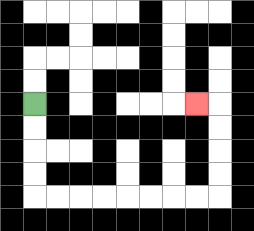{'start': '[1, 4]', 'end': '[8, 4]', 'path_directions': 'D,D,D,D,R,R,R,R,R,R,R,R,U,U,U,U,L', 'path_coordinates': '[[1, 4], [1, 5], [1, 6], [1, 7], [1, 8], [2, 8], [3, 8], [4, 8], [5, 8], [6, 8], [7, 8], [8, 8], [9, 8], [9, 7], [9, 6], [9, 5], [9, 4], [8, 4]]'}